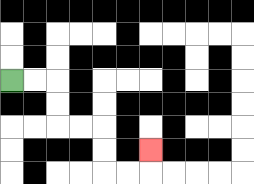{'start': '[0, 3]', 'end': '[6, 6]', 'path_directions': 'R,R,D,D,R,R,D,D,R,R,U', 'path_coordinates': '[[0, 3], [1, 3], [2, 3], [2, 4], [2, 5], [3, 5], [4, 5], [4, 6], [4, 7], [5, 7], [6, 7], [6, 6]]'}